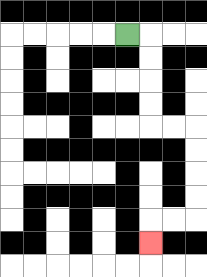{'start': '[5, 1]', 'end': '[6, 10]', 'path_directions': 'R,D,D,D,D,R,R,D,D,D,D,L,L,D', 'path_coordinates': '[[5, 1], [6, 1], [6, 2], [6, 3], [6, 4], [6, 5], [7, 5], [8, 5], [8, 6], [8, 7], [8, 8], [8, 9], [7, 9], [6, 9], [6, 10]]'}